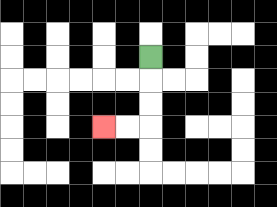{'start': '[6, 2]', 'end': '[4, 5]', 'path_directions': 'D,D,D,L,L', 'path_coordinates': '[[6, 2], [6, 3], [6, 4], [6, 5], [5, 5], [4, 5]]'}